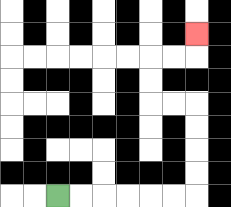{'start': '[2, 8]', 'end': '[8, 1]', 'path_directions': 'R,R,R,R,R,R,U,U,U,U,L,L,U,U,R,R,U', 'path_coordinates': '[[2, 8], [3, 8], [4, 8], [5, 8], [6, 8], [7, 8], [8, 8], [8, 7], [8, 6], [8, 5], [8, 4], [7, 4], [6, 4], [6, 3], [6, 2], [7, 2], [8, 2], [8, 1]]'}